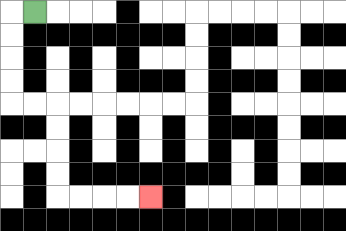{'start': '[1, 0]', 'end': '[6, 8]', 'path_directions': 'L,D,D,D,D,R,R,D,D,D,D,R,R,R,R', 'path_coordinates': '[[1, 0], [0, 0], [0, 1], [0, 2], [0, 3], [0, 4], [1, 4], [2, 4], [2, 5], [2, 6], [2, 7], [2, 8], [3, 8], [4, 8], [5, 8], [6, 8]]'}